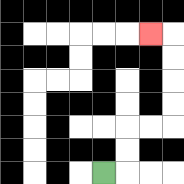{'start': '[4, 7]', 'end': '[6, 1]', 'path_directions': 'R,U,U,R,R,U,U,U,U,L', 'path_coordinates': '[[4, 7], [5, 7], [5, 6], [5, 5], [6, 5], [7, 5], [7, 4], [7, 3], [7, 2], [7, 1], [6, 1]]'}